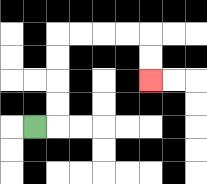{'start': '[1, 5]', 'end': '[6, 3]', 'path_directions': 'R,U,U,U,U,R,R,R,R,D,D', 'path_coordinates': '[[1, 5], [2, 5], [2, 4], [2, 3], [2, 2], [2, 1], [3, 1], [4, 1], [5, 1], [6, 1], [6, 2], [6, 3]]'}